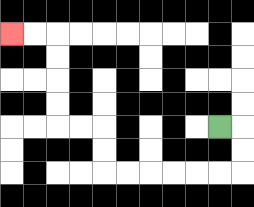{'start': '[9, 5]', 'end': '[0, 1]', 'path_directions': 'R,D,D,L,L,L,L,L,L,U,U,L,L,U,U,U,U,L,L', 'path_coordinates': '[[9, 5], [10, 5], [10, 6], [10, 7], [9, 7], [8, 7], [7, 7], [6, 7], [5, 7], [4, 7], [4, 6], [4, 5], [3, 5], [2, 5], [2, 4], [2, 3], [2, 2], [2, 1], [1, 1], [0, 1]]'}